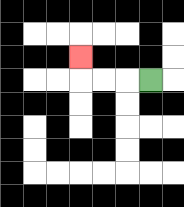{'start': '[6, 3]', 'end': '[3, 2]', 'path_directions': 'L,L,L,U', 'path_coordinates': '[[6, 3], [5, 3], [4, 3], [3, 3], [3, 2]]'}